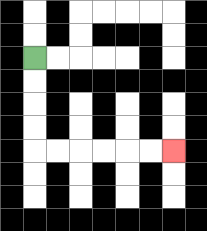{'start': '[1, 2]', 'end': '[7, 6]', 'path_directions': 'D,D,D,D,R,R,R,R,R,R', 'path_coordinates': '[[1, 2], [1, 3], [1, 4], [1, 5], [1, 6], [2, 6], [3, 6], [4, 6], [5, 6], [6, 6], [7, 6]]'}